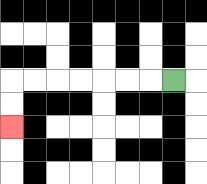{'start': '[7, 3]', 'end': '[0, 5]', 'path_directions': 'L,L,L,L,L,L,L,D,D', 'path_coordinates': '[[7, 3], [6, 3], [5, 3], [4, 3], [3, 3], [2, 3], [1, 3], [0, 3], [0, 4], [0, 5]]'}